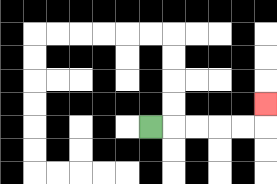{'start': '[6, 5]', 'end': '[11, 4]', 'path_directions': 'R,R,R,R,R,U', 'path_coordinates': '[[6, 5], [7, 5], [8, 5], [9, 5], [10, 5], [11, 5], [11, 4]]'}